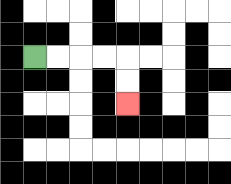{'start': '[1, 2]', 'end': '[5, 4]', 'path_directions': 'R,R,R,R,D,D', 'path_coordinates': '[[1, 2], [2, 2], [3, 2], [4, 2], [5, 2], [5, 3], [5, 4]]'}